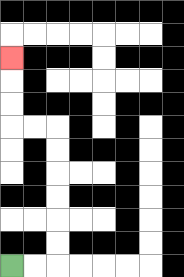{'start': '[0, 11]', 'end': '[0, 2]', 'path_directions': 'R,R,U,U,U,U,U,U,L,L,U,U,U', 'path_coordinates': '[[0, 11], [1, 11], [2, 11], [2, 10], [2, 9], [2, 8], [2, 7], [2, 6], [2, 5], [1, 5], [0, 5], [0, 4], [0, 3], [0, 2]]'}